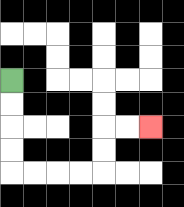{'start': '[0, 3]', 'end': '[6, 5]', 'path_directions': 'D,D,D,D,R,R,R,R,U,U,R,R', 'path_coordinates': '[[0, 3], [0, 4], [0, 5], [0, 6], [0, 7], [1, 7], [2, 7], [3, 7], [4, 7], [4, 6], [4, 5], [5, 5], [6, 5]]'}